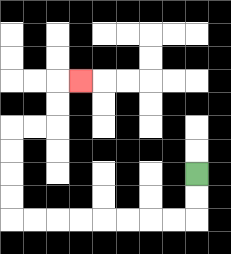{'start': '[8, 7]', 'end': '[3, 3]', 'path_directions': 'D,D,L,L,L,L,L,L,L,L,U,U,U,U,R,R,U,U,R', 'path_coordinates': '[[8, 7], [8, 8], [8, 9], [7, 9], [6, 9], [5, 9], [4, 9], [3, 9], [2, 9], [1, 9], [0, 9], [0, 8], [0, 7], [0, 6], [0, 5], [1, 5], [2, 5], [2, 4], [2, 3], [3, 3]]'}